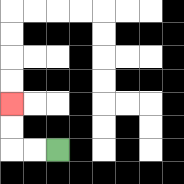{'start': '[2, 6]', 'end': '[0, 4]', 'path_directions': 'L,L,U,U', 'path_coordinates': '[[2, 6], [1, 6], [0, 6], [0, 5], [0, 4]]'}